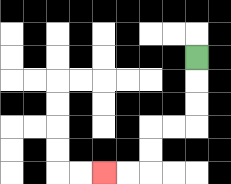{'start': '[8, 2]', 'end': '[4, 7]', 'path_directions': 'D,D,D,L,L,D,D,L,L', 'path_coordinates': '[[8, 2], [8, 3], [8, 4], [8, 5], [7, 5], [6, 5], [6, 6], [6, 7], [5, 7], [4, 7]]'}